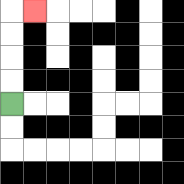{'start': '[0, 4]', 'end': '[1, 0]', 'path_directions': 'U,U,U,U,R', 'path_coordinates': '[[0, 4], [0, 3], [0, 2], [0, 1], [0, 0], [1, 0]]'}